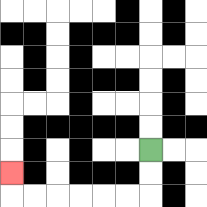{'start': '[6, 6]', 'end': '[0, 7]', 'path_directions': 'D,D,L,L,L,L,L,L,U', 'path_coordinates': '[[6, 6], [6, 7], [6, 8], [5, 8], [4, 8], [3, 8], [2, 8], [1, 8], [0, 8], [0, 7]]'}